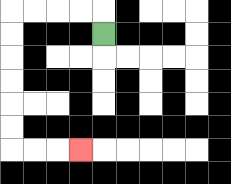{'start': '[4, 1]', 'end': '[3, 6]', 'path_directions': 'U,L,L,L,L,D,D,D,D,D,D,R,R,R', 'path_coordinates': '[[4, 1], [4, 0], [3, 0], [2, 0], [1, 0], [0, 0], [0, 1], [0, 2], [0, 3], [0, 4], [0, 5], [0, 6], [1, 6], [2, 6], [3, 6]]'}